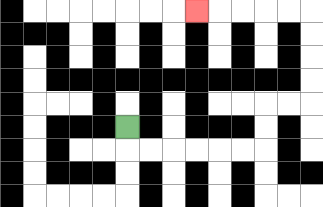{'start': '[5, 5]', 'end': '[8, 0]', 'path_directions': 'D,R,R,R,R,R,R,U,U,R,R,U,U,U,U,L,L,L,L,L', 'path_coordinates': '[[5, 5], [5, 6], [6, 6], [7, 6], [8, 6], [9, 6], [10, 6], [11, 6], [11, 5], [11, 4], [12, 4], [13, 4], [13, 3], [13, 2], [13, 1], [13, 0], [12, 0], [11, 0], [10, 0], [9, 0], [8, 0]]'}